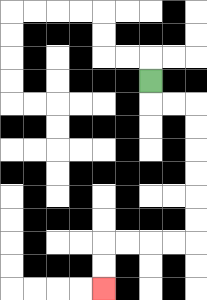{'start': '[6, 3]', 'end': '[4, 12]', 'path_directions': 'D,R,R,D,D,D,D,D,D,L,L,L,L,D,D', 'path_coordinates': '[[6, 3], [6, 4], [7, 4], [8, 4], [8, 5], [8, 6], [8, 7], [8, 8], [8, 9], [8, 10], [7, 10], [6, 10], [5, 10], [4, 10], [4, 11], [4, 12]]'}